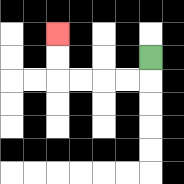{'start': '[6, 2]', 'end': '[2, 1]', 'path_directions': 'D,L,L,L,L,U,U', 'path_coordinates': '[[6, 2], [6, 3], [5, 3], [4, 3], [3, 3], [2, 3], [2, 2], [2, 1]]'}